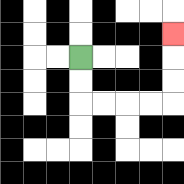{'start': '[3, 2]', 'end': '[7, 1]', 'path_directions': 'D,D,R,R,R,R,U,U,U', 'path_coordinates': '[[3, 2], [3, 3], [3, 4], [4, 4], [5, 4], [6, 4], [7, 4], [7, 3], [7, 2], [7, 1]]'}